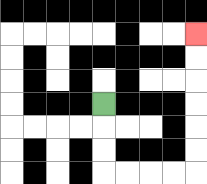{'start': '[4, 4]', 'end': '[8, 1]', 'path_directions': 'D,D,D,R,R,R,R,U,U,U,U,U,U', 'path_coordinates': '[[4, 4], [4, 5], [4, 6], [4, 7], [5, 7], [6, 7], [7, 7], [8, 7], [8, 6], [8, 5], [8, 4], [8, 3], [8, 2], [8, 1]]'}